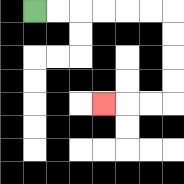{'start': '[1, 0]', 'end': '[4, 4]', 'path_directions': 'R,R,R,R,R,R,D,D,D,D,L,L,L', 'path_coordinates': '[[1, 0], [2, 0], [3, 0], [4, 0], [5, 0], [6, 0], [7, 0], [7, 1], [7, 2], [7, 3], [7, 4], [6, 4], [5, 4], [4, 4]]'}